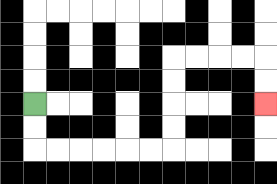{'start': '[1, 4]', 'end': '[11, 4]', 'path_directions': 'D,D,R,R,R,R,R,R,U,U,U,U,R,R,R,R,D,D', 'path_coordinates': '[[1, 4], [1, 5], [1, 6], [2, 6], [3, 6], [4, 6], [5, 6], [6, 6], [7, 6], [7, 5], [7, 4], [7, 3], [7, 2], [8, 2], [9, 2], [10, 2], [11, 2], [11, 3], [11, 4]]'}